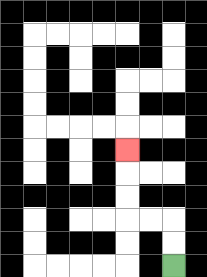{'start': '[7, 11]', 'end': '[5, 6]', 'path_directions': 'U,U,L,L,U,U,U', 'path_coordinates': '[[7, 11], [7, 10], [7, 9], [6, 9], [5, 9], [5, 8], [5, 7], [5, 6]]'}